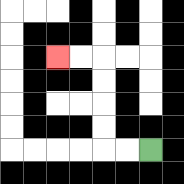{'start': '[6, 6]', 'end': '[2, 2]', 'path_directions': 'L,L,U,U,U,U,L,L', 'path_coordinates': '[[6, 6], [5, 6], [4, 6], [4, 5], [4, 4], [4, 3], [4, 2], [3, 2], [2, 2]]'}